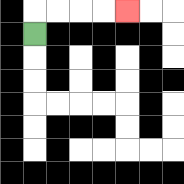{'start': '[1, 1]', 'end': '[5, 0]', 'path_directions': 'U,R,R,R,R', 'path_coordinates': '[[1, 1], [1, 0], [2, 0], [3, 0], [4, 0], [5, 0]]'}